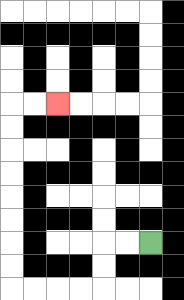{'start': '[6, 10]', 'end': '[2, 4]', 'path_directions': 'L,L,D,D,L,L,L,L,U,U,U,U,U,U,U,U,R,R', 'path_coordinates': '[[6, 10], [5, 10], [4, 10], [4, 11], [4, 12], [3, 12], [2, 12], [1, 12], [0, 12], [0, 11], [0, 10], [0, 9], [0, 8], [0, 7], [0, 6], [0, 5], [0, 4], [1, 4], [2, 4]]'}